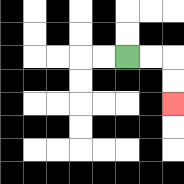{'start': '[5, 2]', 'end': '[7, 4]', 'path_directions': 'R,R,D,D', 'path_coordinates': '[[5, 2], [6, 2], [7, 2], [7, 3], [7, 4]]'}